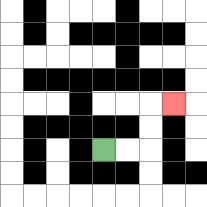{'start': '[4, 6]', 'end': '[7, 4]', 'path_directions': 'R,R,U,U,R', 'path_coordinates': '[[4, 6], [5, 6], [6, 6], [6, 5], [6, 4], [7, 4]]'}